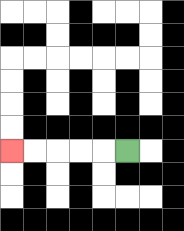{'start': '[5, 6]', 'end': '[0, 6]', 'path_directions': 'L,L,L,L,L', 'path_coordinates': '[[5, 6], [4, 6], [3, 6], [2, 6], [1, 6], [0, 6]]'}